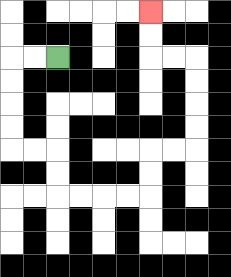{'start': '[2, 2]', 'end': '[6, 0]', 'path_directions': 'L,L,D,D,D,D,R,R,D,D,R,R,R,R,U,U,R,R,U,U,U,U,L,L,U,U', 'path_coordinates': '[[2, 2], [1, 2], [0, 2], [0, 3], [0, 4], [0, 5], [0, 6], [1, 6], [2, 6], [2, 7], [2, 8], [3, 8], [4, 8], [5, 8], [6, 8], [6, 7], [6, 6], [7, 6], [8, 6], [8, 5], [8, 4], [8, 3], [8, 2], [7, 2], [6, 2], [6, 1], [6, 0]]'}